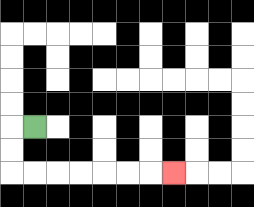{'start': '[1, 5]', 'end': '[7, 7]', 'path_directions': 'L,D,D,R,R,R,R,R,R,R', 'path_coordinates': '[[1, 5], [0, 5], [0, 6], [0, 7], [1, 7], [2, 7], [3, 7], [4, 7], [5, 7], [6, 7], [7, 7]]'}